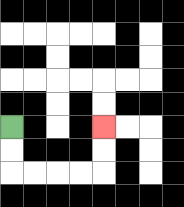{'start': '[0, 5]', 'end': '[4, 5]', 'path_directions': 'D,D,R,R,R,R,U,U', 'path_coordinates': '[[0, 5], [0, 6], [0, 7], [1, 7], [2, 7], [3, 7], [4, 7], [4, 6], [4, 5]]'}